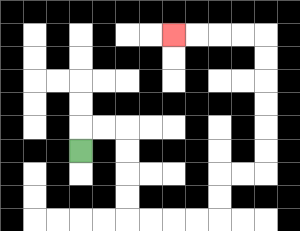{'start': '[3, 6]', 'end': '[7, 1]', 'path_directions': 'U,R,R,D,D,D,D,R,R,R,R,U,U,R,R,U,U,U,U,U,U,L,L,L,L', 'path_coordinates': '[[3, 6], [3, 5], [4, 5], [5, 5], [5, 6], [5, 7], [5, 8], [5, 9], [6, 9], [7, 9], [8, 9], [9, 9], [9, 8], [9, 7], [10, 7], [11, 7], [11, 6], [11, 5], [11, 4], [11, 3], [11, 2], [11, 1], [10, 1], [9, 1], [8, 1], [7, 1]]'}